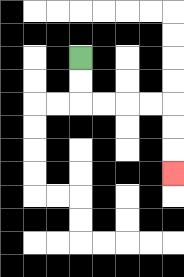{'start': '[3, 2]', 'end': '[7, 7]', 'path_directions': 'D,D,R,R,R,R,D,D,D', 'path_coordinates': '[[3, 2], [3, 3], [3, 4], [4, 4], [5, 4], [6, 4], [7, 4], [7, 5], [7, 6], [7, 7]]'}